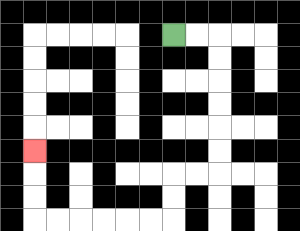{'start': '[7, 1]', 'end': '[1, 6]', 'path_directions': 'R,R,D,D,D,D,D,D,L,L,D,D,L,L,L,L,L,L,U,U,U', 'path_coordinates': '[[7, 1], [8, 1], [9, 1], [9, 2], [9, 3], [9, 4], [9, 5], [9, 6], [9, 7], [8, 7], [7, 7], [7, 8], [7, 9], [6, 9], [5, 9], [4, 9], [3, 9], [2, 9], [1, 9], [1, 8], [1, 7], [1, 6]]'}